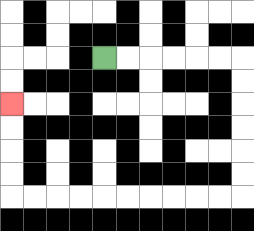{'start': '[4, 2]', 'end': '[0, 4]', 'path_directions': 'R,R,R,R,R,R,D,D,D,D,D,D,L,L,L,L,L,L,L,L,L,L,U,U,U,U', 'path_coordinates': '[[4, 2], [5, 2], [6, 2], [7, 2], [8, 2], [9, 2], [10, 2], [10, 3], [10, 4], [10, 5], [10, 6], [10, 7], [10, 8], [9, 8], [8, 8], [7, 8], [6, 8], [5, 8], [4, 8], [3, 8], [2, 8], [1, 8], [0, 8], [0, 7], [0, 6], [0, 5], [0, 4]]'}